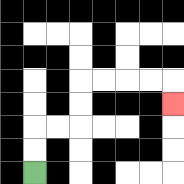{'start': '[1, 7]', 'end': '[7, 4]', 'path_directions': 'U,U,R,R,U,U,R,R,R,R,D', 'path_coordinates': '[[1, 7], [1, 6], [1, 5], [2, 5], [3, 5], [3, 4], [3, 3], [4, 3], [5, 3], [6, 3], [7, 3], [7, 4]]'}